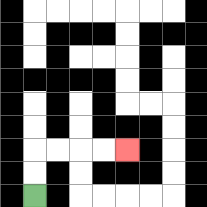{'start': '[1, 8]', 'end': '[5, 6]', 'path_directions': 'U,U,R,R,R,R', 'path_coordinates': '[[1, 8], [1, 7], [1, 6], [2, 6], [3, 6], [4, 6], [5, 6]]'}